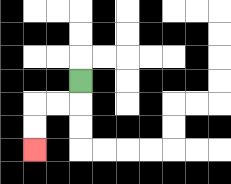{'start': '[3, 3]', 'end': '[1, 6]', 'path_directions': 'D,L,L,D,D', 'path_coordinates': '[[3, 3], [3, 4], [2, 4], [1, 4], [1, 5], [1, 6]]'}